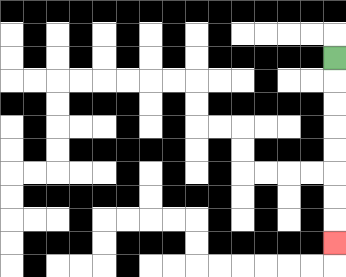{'start': '[14, 2]', 'end': '[14, 10]', 'path_directions': 'D,D,D,D,D,D,D,D', 'path_coordinates': '[[14, 2], [14, 3], [14, 4], [14, 5], [14, 6], [14, 7], [14, 8], [14, 9], [14, 10]]'}